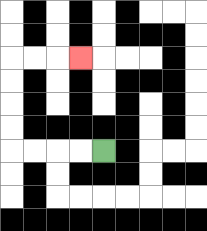{'start': '[4, 6]', 'end': '[3, 2]', 'path_directions': 'L,L,L,L,U,U,U,U,R,R,R', 'path_coordinates': '[[4, 6], [3, 6], [2, 6], [1, 6], [0, 6], [0, 5], [0, 4], [0, 3], [0, 2], [1, 2], [2, 2], [3, 2]]'}